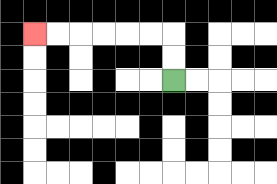{'start': '[7, 3]', 'end': '[1, 1]', 'path_directions': 'U,U,L,L,L,L,L,L', 'path_coordinates': '[[7, 3], [7, 2], [7, 1], [6, 1], [5, 1], [4, 1], [3, 1], [2, 1], [1, 1]]'}